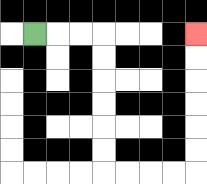{'start': '[1, 1]', 'end': '[8, 1]', 'path_directions': 'R,R,R,D,D,D,D,D,D,R,R,R,R,U,U,U,U,U,U', 'path_coordinates': '[[1, 1], [2, 1], [3, 1], [4, 1], [4, 2], [4, 3], [4, 4], [4, 5], [4, 6], [4, 7], [5, 7], [6, 7], [7, 7], [8, 7], [8, 6], [8, 5], [8, 4], [8, 3], [8, 2], [8, 1]]'}